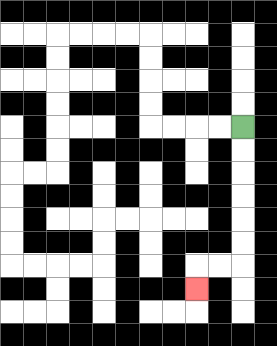{'start': '[10, 5]', 'end': '[8, 12]', 'path_directions': 'D,D,D,D,D,D,L,L,D', 'path_coordinates': '[[10, 5], [10, 6], [10, 7], [10, 8], [10, 9], [10, 10], [10, 11], [9, 11], [8, 11], [8, 12]]'}